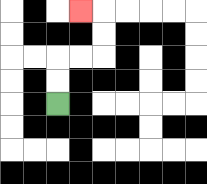{'start': '[2, 4]', 'end': '[3, 0]', 'path_directions': 'U,U,R,R,U,U,L', 'path_coordinates': '[[2, 4], [2, 3], [2, 2], [3, 2], [4, 2], [4, 1], [4, 0], [3, 0]]'}